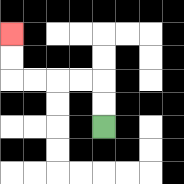{'start': '[4, 5]', 'end': '[0, 1]', 'path_directions': 'U,U,L,L,L,L,U,U', 'path_coordinates': '[[4, 5], [4, 4], [4, 3], [3, 3], [2, 3], [1, 3], [0, 3], [0, 2], [0, 1]]'}